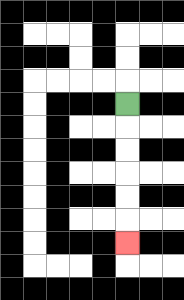{'start': '[5, 4]', 'end': '[5, 10]', 'path_directions': 'D,D,D,D,D,D', 'path_coordinates': '[[5, 4], [5, 5], [5, 6], [5, 7], [5, 8], [5, 9], [5, 10]]'}